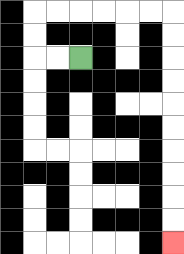{'start': '[3, 2]', 'end': '[7, 10]', 'path_directions': 'L,L,U,U,R,R,R,R,R,R,D,D,D,D,D,D,D,D,D,D', 'path_coordinates': '[[3, 2], [2, 2], [1, 2], [1, 1], [1, 0], [2, 0], [3, 0], [4, 0], [5, 0], [6, 0], [7, 0], [7, 1], [7, 2], [7, 3], [7, 4], [7, 5], [7, 6], [7, 7], [7, 8], [7, 9], [7, 10]]'}